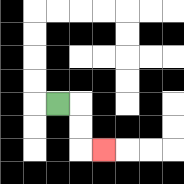{'start': '[2, 4]', 'end': '[4, 6]', 'path_directions': 'R,D,D,R', 'path_coordinates': '[[2, 4], [3, 4], [3, 5], [3, 6], [4, 6]]'}